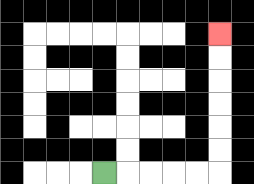{'start': '[4, 7]', 'end': '[9, 1]', 'path_directions': 'R,R,R,R,R,U,U,U,U,U,U', 'path_coordinates': '[[4, 7], [5, 7], [6, 7], [7, 7], [8, 7], [9, 7], [9, 6], [9, 5], [9, 4], [9, 3], [9, 2], [9, 1]]'}